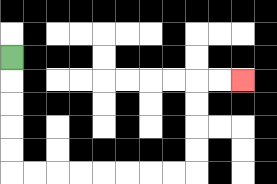{'start': '[0, 2]', 'end': '[10, 3]', 'path_directions': 'D,D,D,D,D,R,R,R,R,R,R,R,R,U,U,U,U,R,R', 'path_coordinates': '[[0, 2], [0, 3], [0, 4], [0, 5], [0, 6], [0, 7], [1, 7], [2, 7], [3, 7], [4, 7], [5, 7], [6, 7], [7, 7], [8, 7], [8, 6], [8, 5], [8, 4], [8, 3], [9, 3], [10, 3]]'}